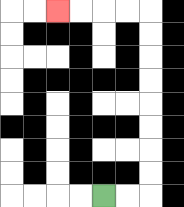{'start': '[4, 8]', 'end': '[2, 0]', 'path_directions': 'R,R,U,U,U,U,U,U,U,U,L,L,L,L', 'path_coordinates': '[[4, 8], [5, 8], [6, 8], [6, 7], [6, 6], [6, 5], [6, 4], [6, 3], [6, 2], [6, 1], [6, 0], [5, 0], [4, 0], [3, 0], [2, 0]]'}